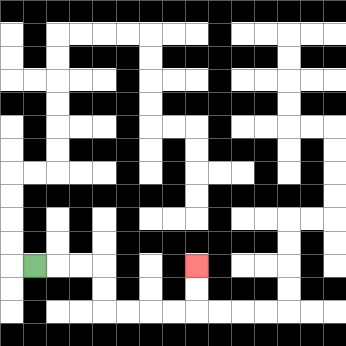{'start': '[1, 11]', 'end': '[8, 11]', 'path_directions': 'R,R,R,D,D,R,R,R,R,U,U', 'path_coordinates': '[[1, 11], [2, 11], [3, 11], [4, 11], [4, 12], [4, 13], [5, 13], [6, 13], [7, 13], [8, 13], [8, 12], [8, 11]]'}